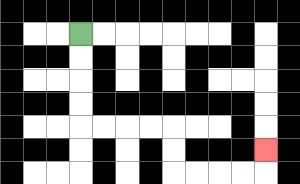{'start': '[3, 1]', 'end': '[11, 6]', 'path_directions': 'D,D,D,D,R,R,R,R,D,D,R,R,R,R,U', 'path_coordinates': '[[3, 1], [3, 2], [3, 3], [3, 4], [3, 5], [4, 5], [5, 5], [6, 5], [7, 5], [7, 6], [7, 7], [8, 7], [9, 7], [10, 7], [11, 7], [11, 6]]'}